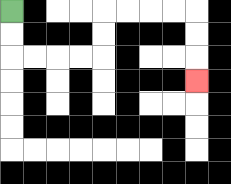{'start': '[0, 0]', 'end': '[8, 3]', 'path_directions': 'D,D,R,R,R,R,U,U,R,R,R,R,D,D,D', 'path_coordinates': '[[0, 0], [0, 1], [0, 2], [1, 2], [2, 2], [3, 2], [4, 2], [4, 1], [4, 0], [5, 0], [6, 0], [7, 0], [8, 0], [8, 1], [8, 2], [8, 3]]'}